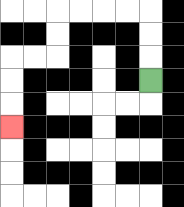{'start': '[6, 3]', 'end': '[0, 5]', 'path_directions': 'U,U,U,L,L,L,L,D,D,L,L,D,D,D', 'path_coordinates': '[[6, 3], [6, 2], [6, 1], [6, 0], [5, 0], [4, 0], [3, 0], [2, 0], [2, 1], [2, 2], [1, 2], [0, 2], [0, 3], [0, 4], [0, 5]]'}